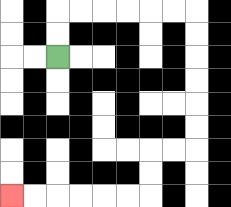{'start': '[2, 2]', 'end': '[0, 8]', 'path_directions': 'U,U,R,R,R,R,R,R,D,D,D,D,D,D,L,L,D,D,L,L,L,L,L,L', 'path_coordinates': '[[2, 2], [2, 1], [2, 0], [3, 0], [4, 0], [5, 0], [6, 0], [7, 0], [8, 0], [8, 1], [8, 2], [8, 3], [8, 4], [8, 5], [8, 6], [7, 6], [6, 6], [6, 7], [6, 8], [5, 8], [4, 8], [3, 8], [2, 8], [1, 8], [0, 8]]'}